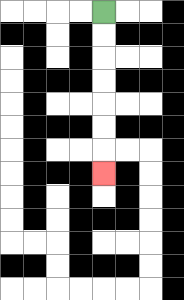{'start': '[4, 0]', 'end': '[4, 7]', 'path_directions': 'D,D,D,D,D,D,D', 'path_coordinates': '[[4, 0], [4, 1], [4, 2], [4, 3], [4, 4], [4, 5], [4, 6], [4, 7]]'}